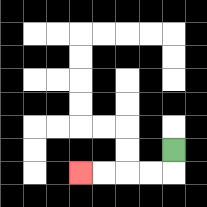{'start': '[7, 6]', 'end': '[3, 7]', 'path_directions': 'D,L,L,L,L', 'path_coordinates': '[[7, 6], [7, 7], [6, 7], [5, 7], [4, 7], [3, 7]]'}